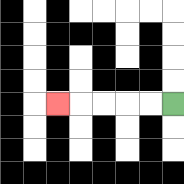{'start': '[7, 4]', 'end': '[2, 4]', 'path_directions': 'L,L,L,L,L', 'path_coordinates': '[[7, 4], [6, 4], [5, 4], [4, 4], [3, 4], [2, 4]]'}